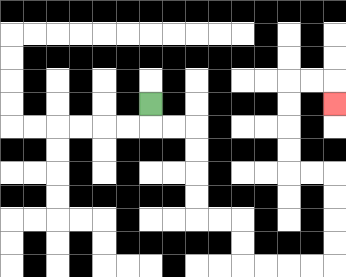{'start': '[6, 4]', 'end': '[14, 4]', 'path_directions': 'D,R,R,D,D,D,D,R,R,D,D,R,R,R,R,U,U,U,U,L,L,U,U,U,U,R,R,D', 'path_coordinates': '[[6, 4], [6, 5], [7, 5], [8, 5], [8, 6], [8, 7], [8, 8], [8, 9], [9, 9], [10, 9], [10, 10], [10, 11], [11, 11], [12, 11], [13, 11], [14, 11], [14, 10], [14, 9], [14, 8], [14, 7], [13, 7], [12, 7], [12, 6], [12, 5], [12, 4], [12, 3], [13, 3], [14, 3], [14, 4]]'}